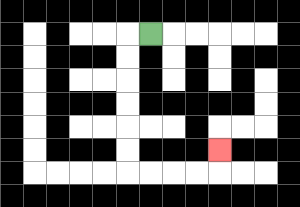{'start': '[6, 1]', 'end': '[9, 6]', 'path_directions': 'L,D,D,D,D,D,D,R,R,R,R,U', 'path_coordinates': '[[6, 1], [5, 1], [5, 2], [5, 3], [5, 4], [5, 5], [5, 6], [5, 7], [6, 7], [7, 7], [8, 7], [9, 7], [9, 6]]'}